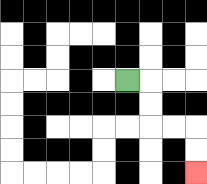{'start': '[5, 3]', 'end': '[8, 7]', 'path_directions': 'R,D,D,R,R,D,D', 'path_coordinates': '[[5, 3], [6, 3], [6, 4], [6, 5], [7, 5], [8, 5], [8, 6], [8, 7]]'}